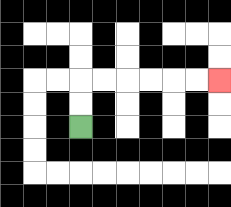{'start': '[3, 5]', 'end': '[9, 3]', 'path_directions': 'U,U,R,R,R,R,R,R', 'path_coordinates': '[[3, 5], [3, 4], [3, 3], [4, 3], [5, 3], [6, 3], [7, 3], [8, 3], [9, 3]]'}